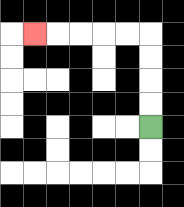{'start': '[6, 5]', 'end': '[1, 1]', 'path_directions': 'U,U,U,U,L,L,L,L,L', 'path_coordinates': '[[6, 5], [6, 4], [6, 3], [6, 2], [6, 1], [5, 1], [4, 1], [3, 1], [2, 1], [1, 1]]'}